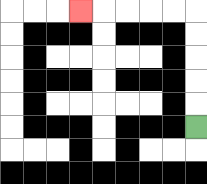{'start': '[8, 5]', 'end': '[3, 0]', 'path_directions': 'U,U,U,U,U,L,L,L,L,L', 'path_coordinates': '[[8, 5], [8, 4], [8, 3], [8, 2], [8, 1], [8, 0], [7, 0], [6, 0], [5, 0], [4, 0], [3, 0]]'}